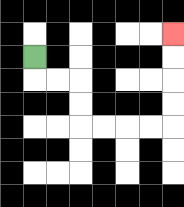{'start': '[1, 2]', 'end': '[7, 1]', 'path_directions': 'D,R,R,D,D,R,R,R,R,U,U,U,U', 'path_coordinates': '[[1, 2], [1, 3], [2, 3], [3, 3], [3, 4], [3, 5], [4, 5], [5, 5], [6, 5], [7, 5], [7, 4], [7, 3], [7, 2], [7, 1]]'}